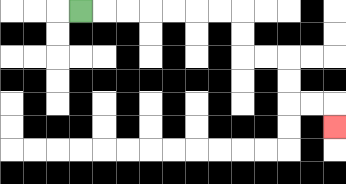{'start': '[3, 0]', 'end': '[14, 5]', 'path_directions': 'R,R,R,R,R,R,R,D,D,R,R,D,D,R,R,D', 'path_coordinates': '[[3, 0], [4, 0], [5, 0], [6, 0], [7, 0], [8, 0], [9, 0], [10, 0], [10, 1], [10, 2], [11, 2], [12, 2], [12, 3], [12, 4], [13, 4], [14, 4], [14, 5]]'}